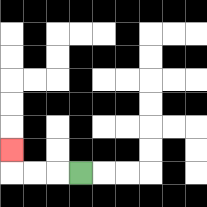{'start': '[3, 7]', 'end': '[0, 6]', 'path_directions': 'L,L,L,U', 'path_coordinates': '[[3, 7], [2, 7], [1, 7], [0, 7], [0, 6]]'}